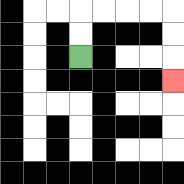{'start': '[3, 2]', 'end': '[7, 3]', 'path_directions': 'U,U,R,R,R,R,D,D,D', 'path_coordinates': '[[3, 2], [3, 1], [3, 0], [4, 0], [5, 0], [6, 0], [7, 0], [7, 1], [7, 2], [7, 3]]'}